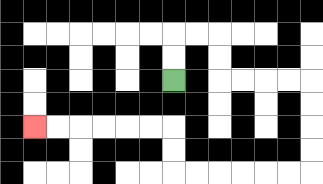{'start': '[7, 3]', 'end': '[1, 5]', 'path_directions': 'U,U,R,R,D,D,R,R,R,R,D,D,D,D,L,L,L,L,L,L,U,U,L,L,L,L,L,L', 'path_coordinates': '[[7, 3], [7, 2], [7, 1], [8, 1], [9, 1], [9, 2], [9, 3], [10, 3], [11, 3], [12, 3], [13, 3], [13, 4], [13, 5], [13, 6], [13, 7], [12, 7], [11, 7], [10, 7], [9, 7], [8, 7], [7, 7], [7, 6], [7, 5], [6, 5], [5, 5], [4, 5], [3, 5], [2, 5], [1, 5]]'}